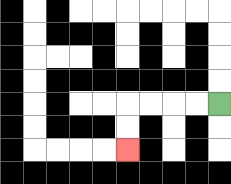{'start': '[9, 4]', 'end': '[5, 6]', 'path_directions': 'L,L,L,L,D,D', 'path_coordinates': '[[9, 4], [8, 4], [7, 4], [6, 4], [5, 4], [5, 5], [5, 6]]'}